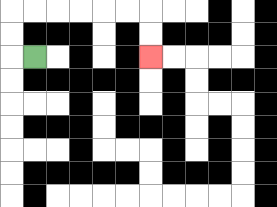{'start': '[1, 2]', 'end': '[6, 2]', 'path_directions': 'L,U,U,R,R,R,R,R,R,D,D', 'path_coordinates': '[[1, 2], [0, 2], [0, 1], [0, 0], [1, 0], [2, 0], [3, 0], [4, 0], [5, 0], [6, 0], [6, 1], [6, 2]]'}